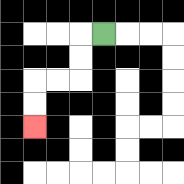{'start': '[4, 1]', 'end': '[1, 5]', 'path_directions': 'L,D,D,L,L,D,D', 'path_coordinates': '[[4, 1], [3, 1], [3, 2], [3, 3], [2, 3], [1, 3], [1, 4], [1, 5]]'}